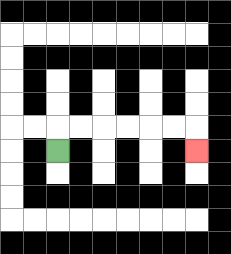{'start': '[2, 6]', 'end': '[8, 6]', 'path_directions': 'U,R,R,R,R,R,R,D', 'path_coordinates': '[[2, 6], [2, 5], [3, 5], [4, 5], [5, 5], [6, 5], [7, 5], [8, 5], [8, 6]]'}